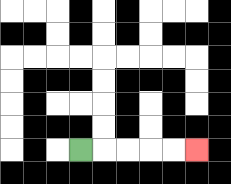{'start': '[3, 6]', 'end': '[8, 6]', 'path_directions': 'R,R,R,R,R', 'path_coordinates': '[[3, 6], [4, 6], [5, 6], [6, 6], [7, 6], [8, 6]]'}